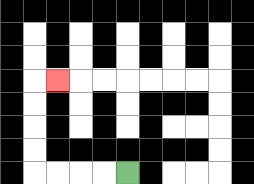{'start': '[5, 7]', 'end': '[2, 3]', 'path_directions': 'L,L,L,L,U,U,U,U,R', 'path_coordinates': '[[5, 7], [4, 7], [3, 7], [2, 7], [1, 7], [1, 6], [1, 5], [1, 4], [1, 3], [2, 3]]'}